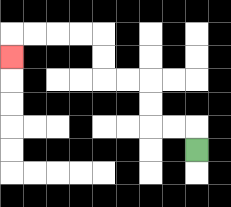{'start': '[8, 6]', 'end': '[0, 2]', 'path_directions': 'U,L,L,U,U,L,L,U,U,L,L,L,L,D', 'path_coordinates': '[[8, 6], [8, 5], [7, 5], [6, 5], [6, 4], [6, 3], [5, 3], [4, 3], [4, 2], [4, 1], [3, 1], [2, 1], [1, 1], [0, 1], [0, 2]]'}